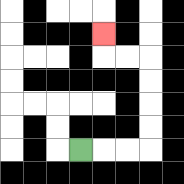{'start': '[3, 6]', 'end': '[4, 1]', 'path_directions': 'R,R,R,U,U,U,U,L,L,U', 'path_coordinates': '[[3, 6], [4, 6], [5, 6], [6, 6], [6, 5], [6, 4], [6, 3], [6, 2], [5, 2], [4, 2], [4, 1]]'}